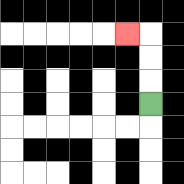{'start': '[6, 4]', 'end': '[5, 1]', 'path_directions': 'U,U,U,L', 'path_coordinates': '[[6, 4], [6, 3], [6, 2], [6, 1], [5, 1]]'}